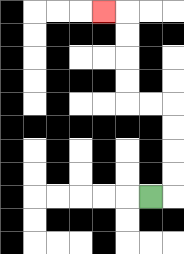{'start': '[6, 8]', 'end': '[4, 0]', 'path_directions': 'R,U,U,U,U,L,L,U,U,U,U,L', 'path_coordinates': '[[6, 8], [7, 8], [7, 7], [7, 6], [7, 5], [7, 4], [6, 4], [5, 4], [5, 3], [5, 2], [5, 1], [5, 0], [4, 0]]'}